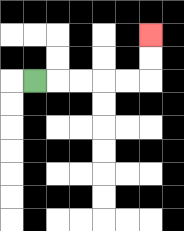{'start': '[1, 3]', 'end': '[6, 1]', 'path_directions': 'R,R,R,R,R,U,U', 'path_coordinates': '[[1, 3], [2, 3], [3, 3], [4, 3], [5, 3], [6, 3], [6, 2], [6, 1]]'}